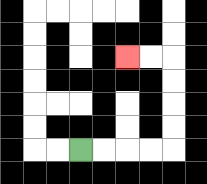{'start': '[3, 6]', 'end': '[5, 2]', 'path_directions': 'R,R,R,R,U,U,U,U,L,L', 'path_coordinates': '[[3, 6], [4, 6], [5, 6], [6, 6], [7, 6], [7, 5], [7, 4], [7, 3], [7, 2], [6, 2], [5, 2]]'}